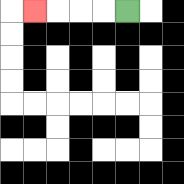{'start': '[5, 0]', 'end': '[1, 0]', 'path_directions': 'L,L,L,L', 'path_coordinates': '[[5, 0], [4, 0], [3, 0], [2, 0], [1, 0]]'}